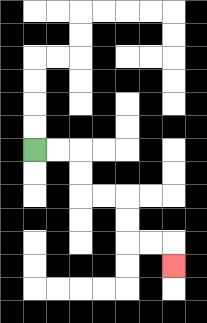{'start': '[1, 6]', 'end': '[7, 11]', 'path_directions': 'R,R,D,D,R,R,D,D,R,R,D', 'path_coordinates': '[[1, 6], [2, 6], [3, 6], [3, 7], [3, 8], [4, 8], [5, 8], [5, 9], [5, 10], [6, 10], [7, 10], [7, 11]]'}